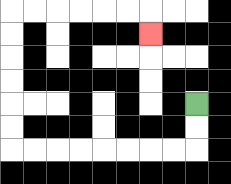{'start': '[8, 4]', 'end': '[6, 1]', 'path_directions': 'D,D,L,L,L,L,L,L,L,L,U,U,U,U,U,U,R,R,R,R,R,R,D', 'path_coordinates': '[[8, 4], [8, 5], [8, 6], [7, 6], [6, 6], [5, 6], [4, 6], [3, 6], [2, 6], [1, 6], [0, 6], [0, 5], [0, 4], [0, 3], [0, 2], [0, 1], [0, 0], [1, 0], [2, 0], [3, 0], [4, 0], [5, 0], [6, 0], [6, 1]]'}